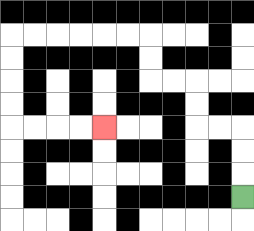{'start': '[10, 8]', 'end': '[4, 5]', 'path_directions': 'U,U,U,L,L,U,U,L,L,U,U,L,L,L,L,L,L,D,D,D,D,R,R,R,R', 'path_coordinates': '[[10, 8], [10, 7], [10, 6], [10, 5], [9, 5], [8, 5], [8, 4], [8, 3], [7, 3], [6, 3], [6, 2], [6, 1], [5, 1], [4, 1], [3, 1], [2, 1], [1, 1], [0, 1], [0, 2], [0, 3], [0, 4], [0, 5], [1, 5], [2, 5], [3, 5], [4, 5]]'}